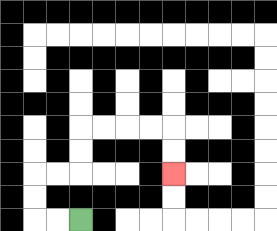{'start': '[3, 9]', 'end': '[7, 7]', 'path_directions': 'L,L,U,U,R,R,U,U,R,R,R,R,D,D', 'path_coordinates': '[[3, 9], [2, 9], [1, 9], [1, 8], [1, 7], [2, 7], [3, 7], [3, 6], [3, 5], [4, 5], [5, 5], [6, 5], [7, 5], [7, 6], [7, 7]]'}